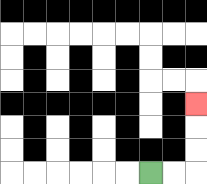{'start': '[6, 7]', 'end': '[8, 4]', 'path_directions': 'R,R,U,U,U', 'path_coordinates': '[[6, 7], [7, 7], [8, 7], [8, 6], [8, 5], [8, 4]]'}